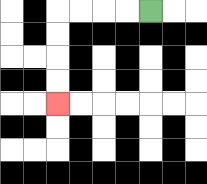{'start': '[6, 0]', 'end': '[2, 4]', 'path_directions': 'L,L,L,L,D,D,D,D', 'path_coordinates': '[[6, 0], [5, 0], [4, 0], [3, 0], [2, 0], [2, 1], [2, 2], [2, 3], [2, 4]]'}